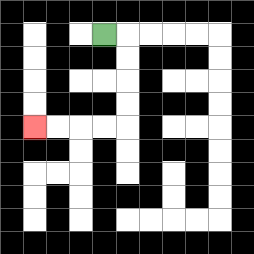{'start': '[4, 1]', 'end': '[1, 5]', 'path_directions': 'R,D,D,D,D,L,L,L,L', 'path_coordinates': '[[4, 1], [5, 1], [5, 2], [5, 3], [5, 4], [5, 5], [4, 5], [3, 5], [2, 5], [1, 5]]'}